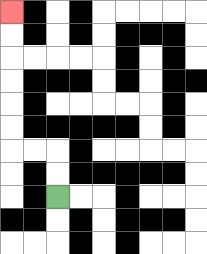{'start': '[2, 8]', 'end': '[0, 0]', 'path_directions': 'U,U,L,L,U,U,U,U,U,U', 'path_coordinates': '[[2, 8], [2, 7], [2, 6], [1, 6], [0, 6], [0, 5], [0, 4], [0, 3], [0, 2], [0, 1], [0, 0]]'}